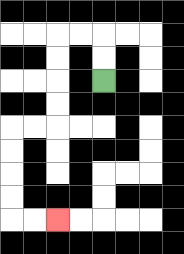{'start': '[4, 3]', 'end': '[2, 9]', 'path_directions': 'U,U,L,L,D,D,D,D,L,L,D,D,D,D,R,R', 'path_coordinates': '[[4, 3], [4, 2], [4, 1], [3, 1], [2, 1], [2, 2], [2, 3], [2, 4], [2, 5], [1, 5], [0, 5], [0, 6], [0, 7], [0, 8], [0, 9], [1, 9], [2, 9]]'}